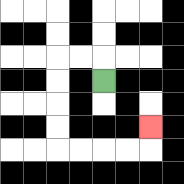{'start': '[4, 3]', 'end': '[6, 5]', 'path_directions': 'U,L,L,D,D,D,D,R,R,R,R,U', 'path_coordinates': '[[4, 3], [4, 2], [3, 2], [2, 2], [2, 3], [2, 4], [2, 5], [2, 6], [3, 6], [4, 6], [5, 6], [6, 6], [6, 5]]'}